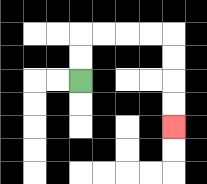{'start': '[3, 3]', 'end': '[7, 5]', 'path_directions': 'U,U,R,R,R,R,D,D,D,D', 'path_coordinates': '[[3, 3], [3, 2], [3, 1], [4, 1], [5, 1], [6, 1], [7, 1], [7, 2], [7, 3], [7, 4], [7, 5]]'}